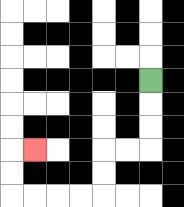{'start': '[6, 3]', 'end': '[1, 6]', 'path_directions': 'D,D,D,L,L,D,D,L,L,L,L,U,U,R', 'path_coordinates': '[[6, 3], [6, 4], [6, 5], [6, 6], [5, 6], [4, 6], [4, 7], [4, 8], [3, 8], [2, 8], [1, 8], [0, 8], [0, 7], [0, 6], [1, 6]]'}